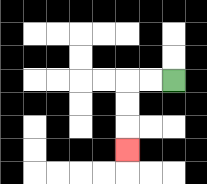{'start': '[7, 3]', 'end': '[5, 6]', 'path_directions': 'L,L,D,D,D', 'path_coordinates': '[[7, 3], [6, 3], [5, 3], [5, 4], [5, 5], [5, 6]]'}